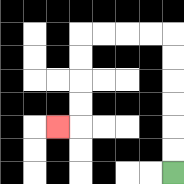{'start': '[7, 7]', 'end': '[2, 5]', 'path_directions': 'U,U,U,U,U,U,L,L,L,L,D,D,D,D,L', 'path_coordinates': '[[7, 7], [7, 6], [7, 5], [7, 4], [7, 3], [7, 2], [7, 1], [6, 1], [5, 1], [4, 1], [3, 1], [3, 2], [3, 3], [3, 4], [3, 5], [2, 5]]'}